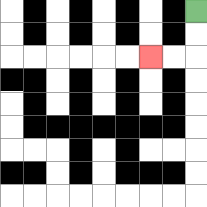{'start': '[8, 0]', 'end': '[6, 2]', 'path_directions': 'D,D,L,L', 'path_coordinates': '[[8, 0], [8, 1], [8, 2], [7, 2], [6, 2]]'}